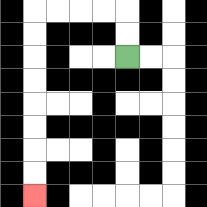{'start': '[5, 2]', 'end': '[1, 8]', 'path_directions': 'U,U,L,L,L,L,D,D,D,D,D,D,D,D', 'path_coordinates': '[[5, 2], [5, 1], [5, 0], [4, 0], [3, 0], [2, 0], [1, 0], [1, 1], [1, 2], [1, 3], [1, 4], [1, 5], [1, 6], [1, 7], [1, 8]]'}